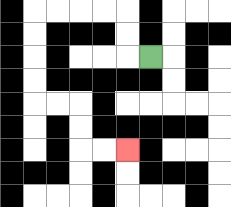{'start': '[6, 2]', 'end': '[5, 6]', 'path_directions': 'L,U,U,L,L,L,L,D,D,D,D,R,R,D,D,R,R', 'path_coordinates': '[[6, 2], [5, 2], [5, 1], [5, 0], [4, 0], [3, 0], [2, 0], [1, 0], [1, 1], [1, 2], [1, 3], [1, 4], [2, 4], [3, 4], [3, 5], [3, 6], [4, 6], [5, 6]]'}